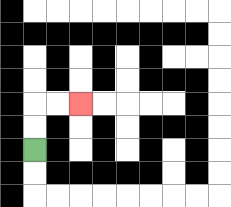{'start': '[1, 6]', 'end': '[3, 4]', 'path_directions': 'U,U,R,R', 'path_coordinates': '[[1, 6], [1, 5], [1, 4], [2, 4], [3, 4]]'}